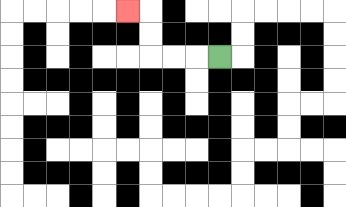{'start': '[9, 2]', 'end': '[5, 0]', 'path_directions': 'L,L,L,U,U,L', 'path_coordinates': '[[9, 2], [8, 2], [7, 2], [6, 2], [6, 1], [6, 0], [5, 0]]'}